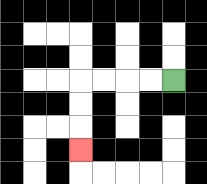{'start': '[7, 3]', 'end': '[3, 6]', 'path_directions': 'L,L,L,L,D,D,D', 'path_coordinates': '[[7, 3], [6, 3], [5, 3], [4, 3], [3, 3], [3, 4], [3, 5], [3, 6]]'}